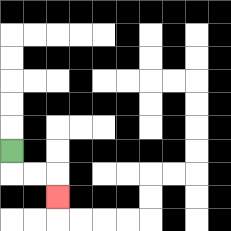{'start': '[0, 6]', 'end': '[2, 8]', 'path_directions': 'D,R,R,D', 'path_coordinates': '[[0, 6], [0, 7], [1, 7], [2, 7], [2, 8]]'}